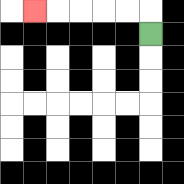{'start': '[6, 1]', 'end': '[1, 0]', 'path_directions': 'U,L,L,L,L,L', 'path_coordinates': '[[6, 1], [6, 0], [5, 0], [4, 0], [3, 0], [2, 0], [1, 0]]'}